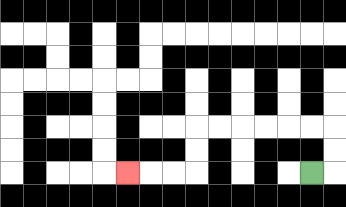{'start': '[13, 7]', 'end': '[5, 7]', 'path_directions': 'R,U,U,L,L,L,L,L,L,D,D,L,L,L', 'path_coordinates': '[[13, 7], [14, 7], [14, 6], [14, 5], [13, 5], [12, 5], [11, 5], [10, 5], [9, 5], [8, 5], [8, 6], [8, 7], [7, 7], [6, 7], [5, 7]]'}